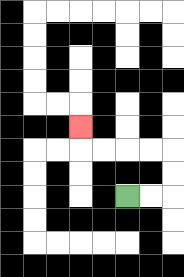{'start': '[5, 8]', 'end': '[3, 5]', 'path_directions': 'R,R,U,U,L,L,L,L,U', 'path_coordinates': '[[5, 8], [6, 8], [7, 8], [7, 7], [7, 6], [6, 6], [5, 6], [4, 6], [3, 6], [3, 5]]'}